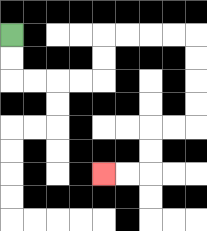{'start': '[0, 1]', 'end': '[4, 7]', 'path_directions': 'D,D,R,R,R,R,U,U,R,R,R,R,D,D,D,D,L,L,D,D,L,L', 'path_coordinates': '[[0, 1], [0, 2], [0, 3], [1, 3], [2, 3], [3, 3], [4, 3], [4, 2], [4, 1], [5, 1], [6, 1], [7, 1], [8, 1], [8, 2], [8, 3], [8, 4], [8, 5], [7, 5], [6, 5], [6, 6], [6, 7], [5, 7], [4, 7]]'}